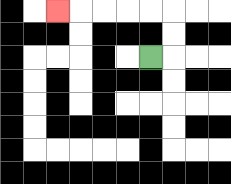{'start': '[6, 2]', 'end': '[2, 0]', 'path_directions': 'R,U,U,L,L,L,L,L', 'path_coordinates': '[[6, 2], [7, 2], [7, 1], [7, 0], [6, 0], [5, 0], [4, 0], [3, 0], [2, 0]]'}